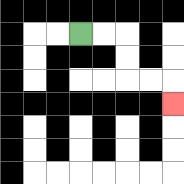{'start': '[3, 1]', 'end': '[7, 4]', 'path_directions': 'R,R,D,D,R,R,D', 'path_coordinates': '[[3, 1], [4, 1], [5, 1], [5, 2], [5, 3], [6, 3], [7, 3], [7, 4]]'}